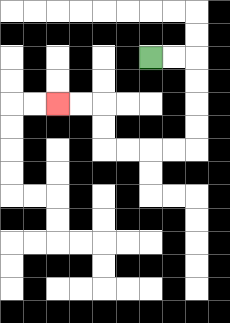{'start': '[6, 2]', 'end': '[2, 4]', 'path_directions': 'R,R,D,D,D,D,L,L,L,L,U,U,L,L', 'path_coordinates': '[[6, 2], [7, 2], [8, 2], [8, 3], [8, 4], [8, 5], [8, 6], [7, 6], [6, 6], [5, 6], [4, 6], [4, 5], [4, 4], [3, 4], [2, 4]]'}